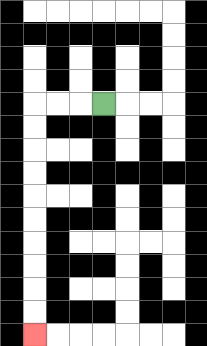{'start': '[4, 4]', 'end': '[1, 14]', 'path_directions': 'L,L,L,D,D,D,D,D,D,D,D,D,D', 'path_coordinates': '[[4, 4], [3, 4], [2, 4], [1, 4], [1, 5], [1, 6], [1, 7], [1, 8], [1, 9], [1, 10], [1, 11], [1, 12], [1, 13], [1, 14]]'}